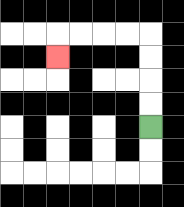{'start': '[6, 5]', 'end': '[2, 2]', 'path_directions': 'U,U,U,U,L,L,L,L,D', 'path_coordinates': '[[6, 5], [6, 4], [6, 3], [6, 2], [6, 1], [5, 1], [4, 1], [3, 1], [2, 1], [2, 2]]'}